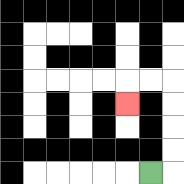{'start': '[6, 7]', 'end': '[5, 4]', 'path_directions': 'R,U,U,U,U,L,L,D', 'path_coordinates': '[[6, 7], [7, 7], [7, 6], [7, 5], [7, 4], [7, 3], [6, 3], [5, 3], [5, 4]]'}